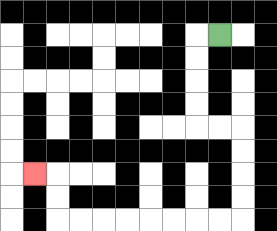{'start': '[9, 1]', 'end': '[1, 7]', 'path_directions': 'L,D,D,D,D,R,R,D,D,D,D,L,L,L,L,L,L,L,L,U,U,L', 'path_coordinates': '[[9, 1], [8, 1], [8, 2], [8, 3], [8, 4], [8, 5], [9, 5], [10, 5], [10, 6], [10, 7], [10, 8], [10, 9], [9, 9], [8, 9], [7, 9], [6, 9], [5, 9], [4, 9], [3, 9], [2, 9], [2, 8], [2, 7], [1, 7]]'}